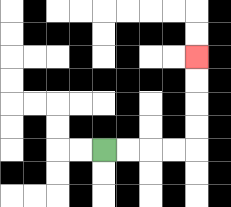{'start': '[4, 6]', 'end': '[8, 2]', 'path_directions': 'R,R,R,R,U,U,U,U', 'path_coordinates': '[[4, 6], [5, 6], [6, 6], [7, 6], [8, 6], [8, 5], [8, 4], [8, 3], [8, 2]]'}